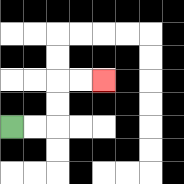{'start': '[0, 5]', 'end': '[4, 3]', 'path_directions': 'R,R,U,U,R,R', 'path_coordinates': '[[0, 5], [1, 5], [2, 5], [2, 4], [2, 3], [3, 3], [4, 3]]'}